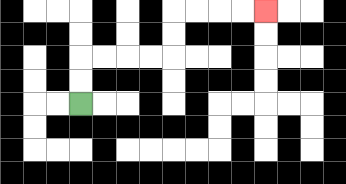{'start': '[3, 4]', 'end': '[11, 0]', 'path_directions': 'U,U,R,R,R,R,U,U,R,R,R,R', 'path_coordinates': '[[3, 4], [3, 3], [3, 2], [4, 2], [5, 2], [6, 2], [7, 2], [7, 1], [7, 0], [8, 0], [9, 0], [10, 0], [11, 0]]'}